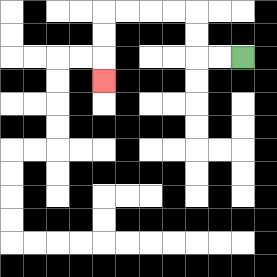{'start': '[10, 2]', 'end': '[4, 3]', 'path_directions': 'L,L,U,U,L,L,L,L,D,D,D', 'path_coordinates': '[[10, 2], [9, 2], [8, 2], [8, 1], [8, 0], [7, 0], [6, 0], [5, 0], [4, 0], [4, 1], [4, 2], [4, 3]]'}